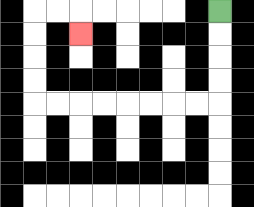{'start': '[9, 0]', 'end': '[3, 1]', 'path_directions': 'D,D,D,D,L,L,L,L,L,L,L,L,U,U,U,U,R,R,D', 'path_coordinates': '[[9, 0], [9, 1], [9, 2], [9, 3], [9, 4], [8, 4], [7, 4], [6, 4], [5, 4], [4, 4], [3, 4], [2, 4], [1, 4], [1, 3], [1, 2], [1, 1], [1, 0], [2, 0], [3, 0], [3, 1]]'}